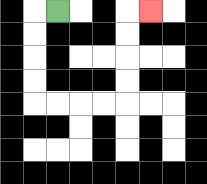{'start': '[2, 0]', 'end': '[6, 0]', 'path_directions': 'L,D,D,D,D,R,R,R,R,U,U,U,U,R', 'path_coordinates': '[[2, 0], [1, 0], [1, 1], [1, 2], [1, 3], [1, 4], [2, 4], [3, 4], [4, 4], [5, 4], [5, 3], [5, 2], [5, 1], [5, 0], [6, 0]]'}